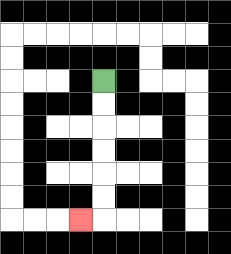{'start': '[4, 3]', 'end': '[3, 9]', 'path_directions': 'D,D,D,D,D,D,L', 'path_coordinates': '[[4, 3], [4, 4], [4, 5], [4, 6], [4, 7], [4, 8], [4, 9], [3, 9]]'}